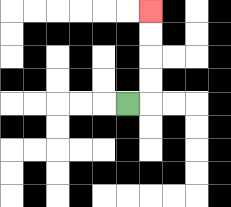{'start': '[5, 4]', 'end': '[6, 0]', 'path_directions': 'R,U,U,U,U', 'path_coordinates': '[[5, 4], [6, 4], [6, 3], [6, 2], [6, 1], [6, 0]]'}